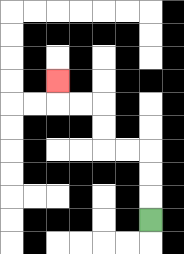{'start': '[6, 9]', 'end': '[2, 3]', 'path_directions': 'U,U,U,L,L,U,U,L,L,U', 'path_coordinates': '[[6, 9], [6, 8], [6, 7], [6, 6], [5, 6], [4, 6], [4, 5], [4, 4], [3, 4], [2, 4], [2, 3]]'}